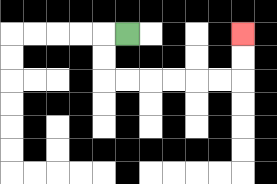{'start': '[5, 1]', 'end': '[10, 1]', 'path_directions': 'L,D,D,R,R,R,R,R,R,U,U', 'path_coordinates': '[[5, 1], [4, 1], [4, 2], [4, 3], [5, 3], [6, 3], [7, 3], [8, 3], [9, 3], [10, 3], [10, 2], [10, 1]]'}